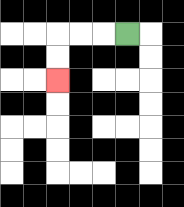{'start': '[5, 1]', 'end': '[2, 3]', 'path_directions': 'L,L,L,D,D', 'path_coordinates': '[[5, 1], [4, 1], [3, 1], [2, 1], [2, 2], [2, 3]]'}